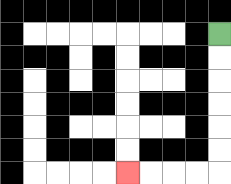{'start': '[9, 1]', 'end': '[5, 7]', 'path_directions': 'D,D,D,D,D,D,L,L,L,L', 'path_coordinates': '[[9, 1], [9, 2], [9, 3], [9, 4], [9, 5], [9, 6], [9, 7], [8, 7], [7, 7], [6, 7], [5, 7]]'}